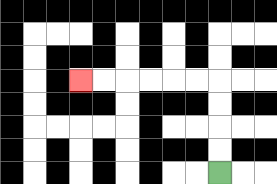{'start': '[9, 7]', 'end': '[3, 3]', 'path_directions': 'U,U,U,U,L,L,L,L,L,L', 'path_coordinates': '[[9, 7], [9, 6], [9, 5], [9, 4], [9, 3], [8, 3], [7, 3], [6, 3], [5, 3], [4, 3], [3, 3]]'}